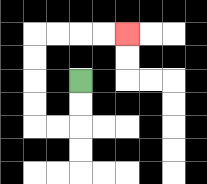{'start': '[3, 3]', 'end': '[5, 1]', 'path_directions': 'D,D,L,L,U,U,U,U,R,R,R,R', 'path_coordinates': '[[3, 3], [3, 4], [3, 5], [2, 5], [1, 5], [1, 4], [1, 3], [1, 2], [1, 1], [2, 1], [3, 1], [4, 1], [5, 1]]'}